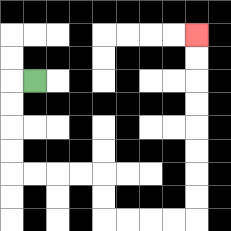{'start': '[1, 3]', 'end': '[8, 1]', 'path_directions': 'L,D,D,D,D,R,R,R,R,D,D,R,R,R,R,U,U,U,U,U,U,U,U', 'path_coordinates': '[[1, 3], [0, 3], [0, 4], [0, 5], [0, 6], [0, 7], [1, 7], [2, 7], [3, 7], [4, 7], [4, 8], [4, 9], [5, 9], [6, 9], [7, 9], [8, 9], [8, 8], [8, 7], [8, 6], [8, 5], [8, 4], [8, 3], [8, 2], [8, 1]]'}